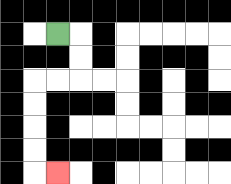{'start': '[2, 1]', 'end': '[2, 7]', 'path_directions': 'R,D,D,L,L,D,D,D,D,R', 'path_coordinates': '[[2, 1], [3, 1], [3, 2], [3, 3], [2, 3], [1, 3], [1, 4], [1, 5], [1, 6], [1, 7], [2, 7]]'}